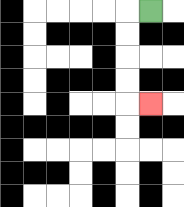{'start': '[6, 0]', 'end': '[6, 4]', 'path_directions': 'L,D,D,D,D,R', 'path_coordinates': '[[6, 0], [5, 0], [5, 1], [5, 2], [5, 3], [5, 4], [6, 4]]'}